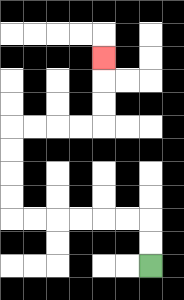{'start': '[6, 11]', 'end': '[4, 2]', 'path_directions': 'U,U,L,L,L,L,L,L,U,U,U,U,R,R,R,R,U,U,U', 'path_coordinates': '[[6, 11], [6, 10], [6, 9], [5, 9], [4, 9], [3, 9], [2, 9], [1, 9], [0, 9], [0, 8], [0, 7], [0, 6], [0, 5], [1, 5], [2, 5], [3, 5], [4, 5], [4, 4], [4, 3], [4, 2]]'}